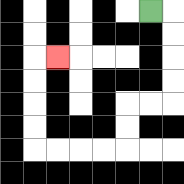{'start': '[6, 0]', 'end': '[2, 2]', 'path_directions': 'R,D,D,D,D,L,L,D,D,L,L,L,L,U,U,U,U,R', 'path_coordinates': '[[6, 0], [7, 0], [7, 1], [7, 2], [7, 3], [7, 4], [6, 4], [5, 4], [5, 5], [5, 6], [4, 6], [3, 6], [2, 6], [1, 6], [1, 5], [1, 4], [1, 3], [1, 2], [2, 2]]'}